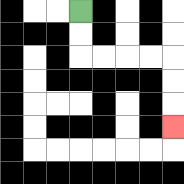{'start': '[3, 0]', 'end': '[7, 5]', 'path_directions': 'D,D,R,R,R,R,D,D,D', 'path_coordinates': '[[3, 0], [3, 1], [3, 2], [4, 2], [5, 2], [6, 2], [7, 2], [7, 3], [7, 4], [7, 5]]'}